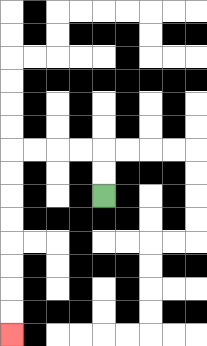{'start': '[4, 8]', 'end': '[0, 14]', 'path_directions': 'U,U,L,L,L,L,D,D,D,D,D,D,D,D', 'path_coordinates': '[[4, 8], [4, 7], [4, 6], [3, 6], [2, 6], [1, 6], [0, 6], [0, 7], [0, 8], [0, 9], [0, 10], [0, 11], [0, 12], [0, 13], [0, 14]]'}